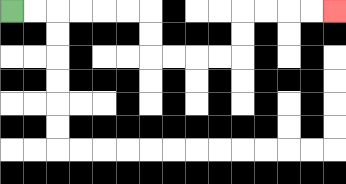{'start': '[0, 0]', 'end': '[14, 0]', 'path_directions': 'R,R,R,R,R,R,D,D,R,R,R,R,U,U,R,R,R,R', 'path_coordinates': '[[0, 0], [1, 0], [2, 0], [3, 0], [4, 0], [5, 0], [6, 0], [6, 1], [6, 2], [7, 2], [8, 2], [9, 2], [10, 2], [10, 1], [10, 0], [11, 0], [12, 0], [13, 0], [14, 0]]'}